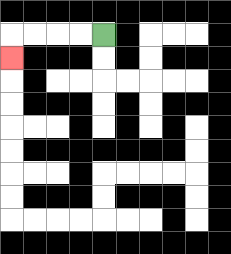{'start': '[4, 1]', 'end': '[0, 2]', 'path_directions': 'L,L,L,L,D', 'path_coordinates': '[[4, 1], [3, 1], [2, 1], [1, 1], [0, 1], [0, 2]]'}